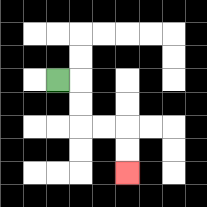{'start': '[2, 3]', 'end': '[5, 7]', 'path_directions': 'R,D,D,R,R,D,D', 'path_coordinates': '[[2, 3], [3, 3], [3, 4], [3, 5], [4, 5], [5, 5], [5, 6], [5, 7]]'}